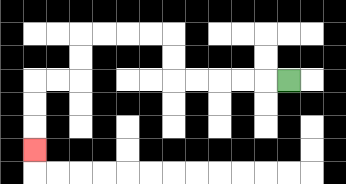{'start': '[12, 3]', 'end': '[1, 6]', 'path_directions': 'L,L,L,L,L,U,U,L,L,L,L,D,D,L,L,D,D,D', 'path_coordinates': '[[12, 3], [11, 3], [10, 3], [9, 3], [8, 3], [7, 3], [7, 2], [7, 1], [6, 1], [5, 1], [4, 1], [3, 1], [3, 2], [3, 3], [2, 3], [1, 3], [1, 4], [1, 5], [1, 6]]'}